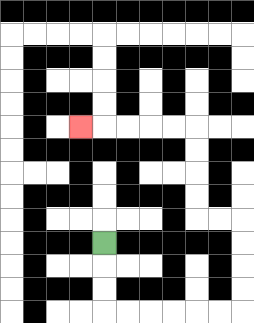{'start': '[4, 10]', 'end': '[3, 5]', 'path_directions': 'D,D,D,R,R,R,R,R,R,U,U,U,U,L,L,U,U,U,U,L,L,L,L,L', 'path_coordinates': '[[4, 10], [4, 11], [4, 12], [4, 13], [5, 13], [6, 13], [7, 13], [8, 13], [9, 13], [10, 13], [10, 12], [10, 11], [10, 10], [10, 9], [9, 9], [8, 9], [8, 8], [8, 7], [8, 6], [8, 5], [7, 5], [6, 5], [5, 5], [4, 5], [3, 5]]'}